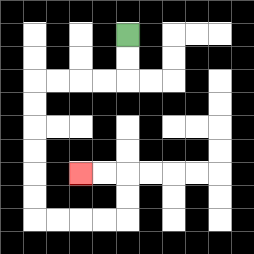{'start': '[5, 1]', 'end': '[3, 7]', 'path_directions': 'D,D,L,L,L,L,D,D,D,D,D,D,R,R,R,R,U,U,L,L', 'path_coordinates': '[[5, 1], [5, 2], [5, 3], [4, 3], [3, 3], [2, 3], [1, 3], [1, 4], [1, 5], [1, 6], [1, 7], [1, 8], [1, 9], [2, 9], [3, 9], [4, 9], [5, 9], [5, 8], [5, 7], [4, 7], [3, 7]]'}